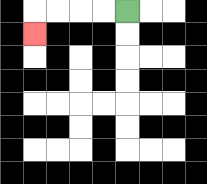{'start': '[5, 0]', 'end': '[1, 1]', 'path_directions': 'L,L,L,L,D', 'path_coordinates': '[[5, 0], [4, 0], [3, 0], [2, 0], [1, 0], [1, 1]]'}